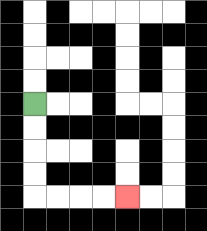{'start': '[1, 4]', 'end': '[5, 8]', 'path_directions': 'D,D,D,D,R,R,R,R', 'path_coordinates': '[[1, 4], [1, 5], [1, 6], [1, 7], [1, 8], [2, 8], [3, 8], [4, 8], [5, 8]]'}